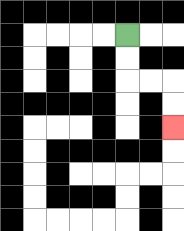{'start': '[5, 1]', 'end': '[7, 5]', 'path_directions': 'D,D,R,R,D,D', 'path_coordinates': '[[5, 1], [5, 2], [5, 3], [6, 3], [7, 3], [7, 4], [7, 5]]'}